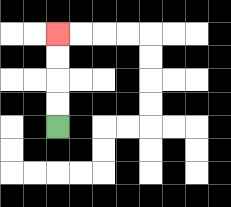{'start': '[2, 5]', 'end': '[2, 1]', 'path_directions': 'U,U,U,U', 'path_coordinates': '[[2, 5], [2, 4], [2, 3], [2, 2], [2, 1]]'}